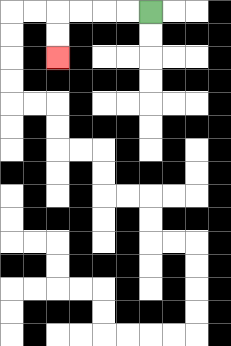{'start': '[6, 0]', 'end': '[2, 2]', 'path_directions': 'L,L,L,L,D,D', 'path_coordinates': '[[6, 0], [5, 0], [4, 0], [3, 0], [2, 0], [2, 1], [2, 2]]'}